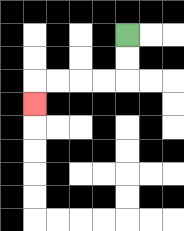{'start': '[5, 1]', 'end': '[1, 4]', 'path_directions': 'D,D,L,L,L,L,D', 'path_coordinates': '[[5, 1], [5, 2], [5, 3], [4, 3], [3, 3], [2, 3], [1, 3], [1, 4]]'}